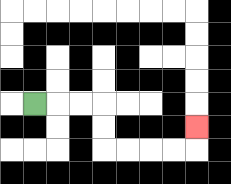{'start': '[1, 4]', 'end': '[8, 5]', 'path_directions': 'R,R,R,D,D,R,R,R,R,U', 'path_coordinates': '[[1, 4], [2, 4], [3, 4], [4, 4], [4, 5], [4, 6], [5, 6], [6, 6], [7, 6], [8, 6], [8, 5]]'}